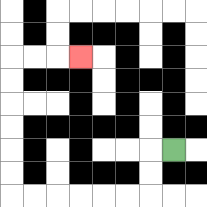{'start': '[7, 6]', 'end': '[3, 2]', 'path_directions': 'L,D,D,L,L,L,L,L,L,U,U,U,U,U,U,R,R,R', 'path_coordinates': '[[7, 6], [6, 6], [6, 7], [6, 8], [5, 8], [4, 8], [3, 8], [2, 8], [1, 8], [0, 8], [0, 7], [0, 6], [0, 5], [0, 4], [0, 3], [0, 2], [1, 2], [2, 2], [3, 2]]'}